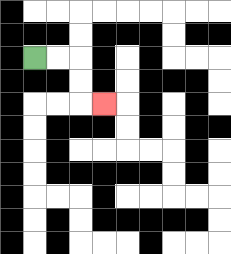{'start': '[1, 2]', 'end': '[4, 4]', 'path_directions': 'R,R,D,D,R', 'path_coordinates': '[[1, 2], [2, 2], [3, 2], [3, 3], [3, 4], [4, 4]]'}